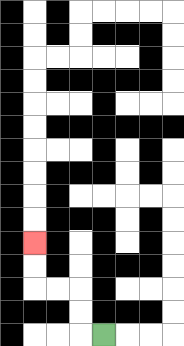{'start': '[4, 14]', 'end': '[1, 10]', 'path_directions': 'L,U,U,L,L,U,U', 'path_coordinates': '[[4, 14], [3, 14], [3, 13], [3, 12], [2, 12], [1, 12], [1, 11], [1, 10]]'}